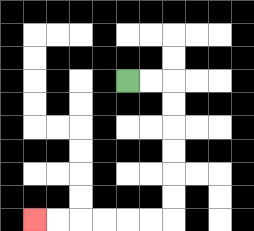{'start': '[5, 3]', 'end': '[1, 9]', 'path_directions': 'R,R,D,D,D,D,D,D,L,L,L,L,L,L', 'path_coordinates': '[[5, 3], [6, 3], [7, 3], [7, 4], [7, 5], [7, 6], [7, 7], [7, 8], [7, 9], [6, 9], [5, 9], [4, 9], [3, 9], [2, 9], [1, 9]]'}